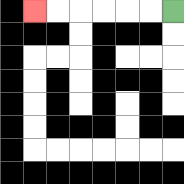{'start': '[7, 0]', 'end': '[1, 0]', 'path_directions': 'L,L,L,L,L,L', 'path_coordinates': '[[7, 0], [6, 0], [5, 0], [4, 0], [3, 0], [2, 0], [1, 0]]'}